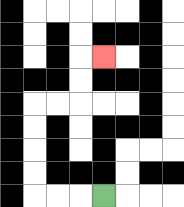{'start': '[4, 8]', 'end': '[4, 2]', 'path_directions': 'L,L,L,U,U,U,U,R,R,U,U,R', 'path_coordinates': '[[4, 8], [3, 8], [2, 8], [1, 8], [1, 7], [1, 6], [1, 5], [1, 4], [2, 4], [3, 4], [3, 3], [3, 2], [4, 2]]'}